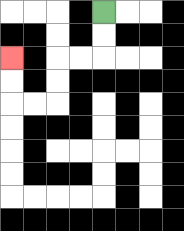{'start': '[4, 0]', 'end': '[0, 2]', 'path_directions': 'D,D,L,L,D,D,L,L,U,U', 'path_coordinates': '[[4, 0], [4, 1], [4, 2], [3, 2], [2, 2], [2, 3], [2, 4], [1, 4], [0, 4], [0, 3], [0, 2]]'}